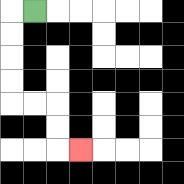{'start': '[1, 0]', 'end': '[3, 6]', 'path_directions': 'L,D,D,D,D,R,R,D,D,R', 'path_coordinates': '[[1, 0], [0, 0], [0, 1], [0, 2], [0, 3], [0, 4], [1, 4], [2, 4], [2, 5], [2, 6], [3, 6]]'}